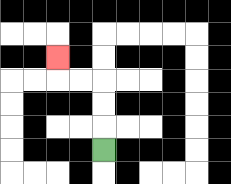{'start': '[4, 6]', 'end': '[2, 2]', 'path_directions': 'U,U,U,L,L,U', 'path_coordinates': '[[4, 6], [4, 5], [4, 4], [4, 3], [3, 3], [2, 3], [2, 2]]'}